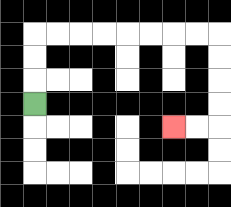{'start': '[1, 4]', 'end': '[7, 5]', 'path_directions': 'U,U,U,R,R,R,R,R,R,R,R,D,D,D,D,L,L', 'path_coordinates': '[[1, 4], [1, 3], [1, 2], [1, 1], [2, 1], [3, 1], [4, 1], [5, 1], [6, 1], [7, 1], [8, 1], [9, 1], [9, 2], [9, 3], [9, 4], [9, 5], [8, 5], [7, 5]]'}